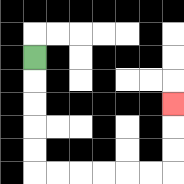{'start': '[1, 2]', 'end': '[7, 4]', 'path_directions': 'D,D,D,D,D,R,R,R,R,R,R,U,U,U', 'path_coordinates': '[[1, 2], [1, 3], [1, 4], [1, 5], [1, 6], [1, 7], [2, 7], [3, 7], [4, 7], [5, 7], [6, 7], [7, 7], [7, 6], [7, 5], [7, 4]]'}